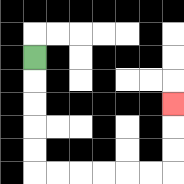{'start': '[1, 2]', 'end': '[7, 4]', 'path_directions': 'D,D,D,D,D,R,R,R,R,R,R,U,U,U', 'path_coordinates': '[[1, 2], [1, 3], [1, 4], [1, 5], [1, 6], [1, 7], [2, 7], [3, 7], [4, 7], [5, 7], [6, 7], [7, 7], [7, 6], [7, 5], [7, 4]]'}